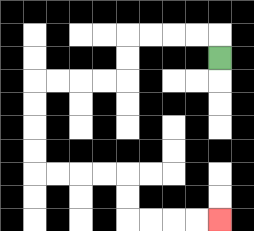{'start': '[9, 2]', 'end': '[9, 9]', 'path_directions': 'U,L,L,L,L,D,D,L,L,L,L,D,D,D,D,R,R,R,R,D,D,R,R,R,R', 'path_coordinates': '[[9, 2], [9, 1], [8, 1], [7, 1], [6, 1], [5, 1], [5, 2], [5, 3], [4, 3], [3, 3], [2, 3], [1, 3], [1, 4], [1, 5], [1, 6], [1, 7], [2, 7], [3, 7], [4, 7], [5, 7], [5, 8], [5, 9], [6, 9], [7, 9], [8, 9], [9, 9]]'}